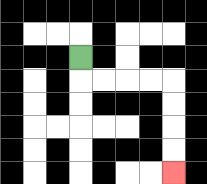{'start': '[3, 2]', 'end': '[7, 7]', 'path_directions': 'D,R,R,R,R,D,D,D,D', 'path_coordinates': '[[3, 2], [3, 3], [4, 3], [5, 3], [6, 3], [7, 3], [7, 4], [7, 5], [7, 6], [7, 7]]'}